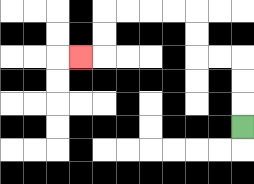{'start': '[10, 5]', 'end': '[3, 2]', 'path_directions': 'U,U,U,L,L,U,U,L,L,L,L,D,D,L', 'path_coordinates': '[[10, 5], [10, 4], [10, 3], [10, 2], [9, 2], [8, 2], [8, 1], [8, 0], [7, 0], [6, 0], [5, 0], [4, 0], [4, 1], [4, 2], [3, 2]]'}